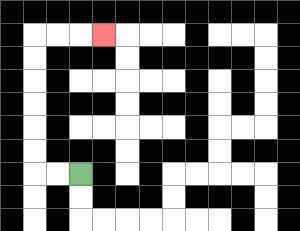{'start': '[3, 7]', 'end': '[4, 1]', 'path_directions': 'L,L,U,U,U,U,U,U,R,R,R', 'path_coordinates': '[[3, 7], [2, 7], [1, 7], [1, 6], [1, 5], [1, 4], [1, 3], [1, 2], [1, 1], [2, 1], [3, 1], [4, 1]]'}